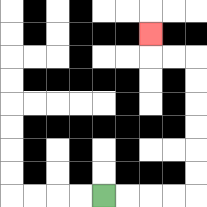{'start': '[4, 8]', 'end': '[6, 1]', 'path_directions': 'R,R,R,R,U,U,U,U,U,U,L,L,U', 'path_coordinates': '[[4, 8], [5, 8], [6, 8], [7, 8], [8, 8], [8, 7], [8, 6], [8, 5], [8, 4], [8, 3], [8, 2], [7, 2], [6, 2], [6, 1]]'}